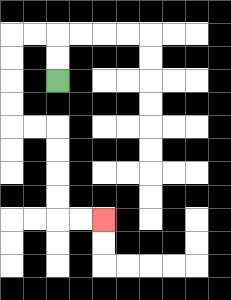{'start': '[2, 3]', 'end': '[4, 9]', 'path_directions': 'U,U,L,L,D,D,D,D,R,R,D,D,D,D,R,R', 'path_coordinates': '[[2, 3], [2, 2], [2, 1], [1, 1], [0, 1], [0, 2], [0, 3], [0, 4], [0, 5], [1, 5], [2, 5], [2, 6], [2, 7], [2, 8], [2, 9], [3, 9], [4, 9]]'}